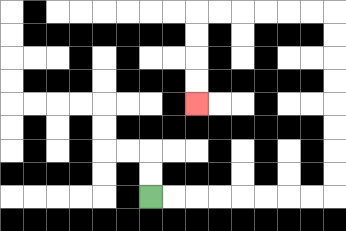{'start': '[6, 8]', 'end': '[8, 4]', 'path_directions': 'R,R,R,R,R,R,R,R,U,U,U,U,U,U,U,U,L,L,L,L,L,L,D,D,D,D', 'path_coordinates': '[[6, 8], [7, 8], [8, 8], [9, 8], [10, 8], [11, 8], [12, 8], [13, 8], [14, 8], [14, 7], [14, 6], [14, 5], [14, 4], [14, 3], [14, 2], [14, 1], [14, 0], [13, 0], [12, 0], [11, 0], [10, 0], [9, 0], [8, 0], [8, 1], [8, 2], [8, 3], [8, 4]]'}